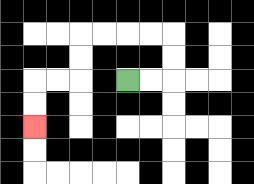{'start': '[5, 3]', 'end': '[1, 5]', 'path_directions': 'R,R,U,U,L,L,L,L,D,D,L,L,D,D', 'path_coordinates': '[[5, 3], [6, 3], [7, 3], [7, 2], [7, 1], [6, 1], [5, 1], [4, 1], [3, 1], [3, 2], [3, 3], [2, 3], [1, 3], [1, 4], [1, 5]]'}